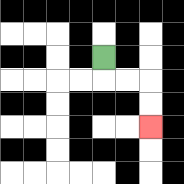{'start': '[4, 2]', 'end': '[6, 5]', 'path_directions': 'D,R,R,D,D', 'path_coordinates': '[[4, 2], [4, 3], [5, 3], [6, 3], [6, 4], [6, 5]]'}